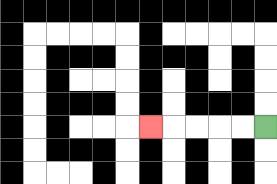{'start': '[11, 5]', 'end': '[6, 5]', 'path_directions': 'L,L,L,L,L', 'path_coordinates': '[[11, 5], [10, 5], [9, 5], [8, 5], [7, 5], [6, 5]]'}